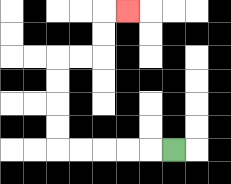{'start': '[7, 6]', 'end': '[5, 0]', 'path_directions': 'L,L,L,L,L,U,U,U,U,R,R,U,U,R', 'path_coordinates': '[[7, 6], [6, 6], [5, 6], [4, 6], [3, 6], [2, 6], [2, 5], [2, 4], [2, 3], [2, 2], [3, 2], [4, 2], [4, 1], [4, 0], [5, 0]]'}